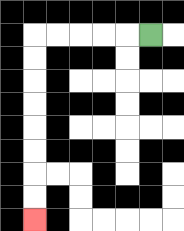{'start': '[6, 1]', 'end': '[1, 9]', 'path_directions': 'L,L,L,L,L,D,D,D,D,D,D,D,D', 'path_coordinates': '[[6, 1], [5, 1], [4, 1], [3, 1], [2, 1], [1, 1], [1, 2], [1, 3], [1, 4], [1, 5], [1, 6], [1, 7], [1, 8], [1, 9]]'}